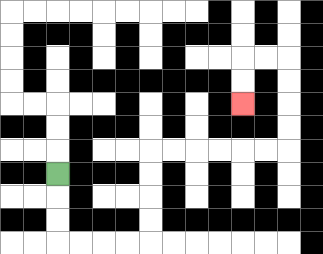{'start': '[2, 7]', 'end': '[10, 4]', 'path_directions': 'D,D,D,R,R,R,R,U,U,U,U,R,R,R,R,R,R,U,U,U,U,L,L,D,D', 'path_coordinates': '[[2, 7], [2, 8], [2, 9], [2, 10], [3, 10], [4, 10], [5, 10], [6, 10], [6, 9], [6, 8], [6, 7], [6, 6], [7, 6], [8, 6], [9, 6], [10, 6], [11, 6], [12, 6], [12, 5], [12, 4], [12, 3], [12, 2], [11, 2], [10, 2], [10, 3], [10, 4]]'}